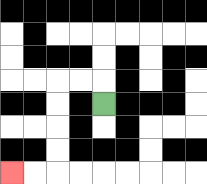{'start': '[4, 4]', 'end': '[0, 7]', 'path_directions': 'U,L,L,D,D,D,D,L,L', 'path_coordinates': '[[4, 4], [4, 3], [3, 3], [2, 3], [2, 4], [2, 5], [2, 6], [2, 7], [1, 7], [0, 7]]'}